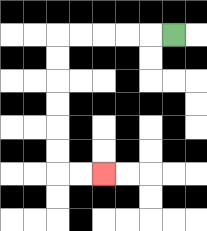{'start': '[7, 1]', 'end': '[4, 7]', 'path_directions': 'L,L,L,L,L,D,D,D,D,D,D,R,R', 'path_coordinates': '[[7, 1], [6, 1], [5, 1], [4, 1], [3, 1], [2, 1], [2, 2], [2, 3], [2, 4], [2, 5], [2, 6], [2, 7], [3, 7], [4, 7]]'}